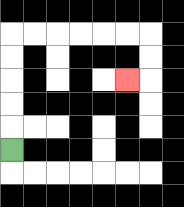{'start': '[0, 6]', 'end': '[5, 3]', 'path_directions': 'U,U,U,U,U,R,R,R,R,R,R,D,D,L', 'path_coordinates': '[[0, 6], [0, 5], [0, 4], [0, 3], [0, 2], [0, 1], [1, 1], [2, 1], [3, 1], [4, 1], [5, 1], [6, 1], [6, 2], [6, 3], [5, 3]]'}